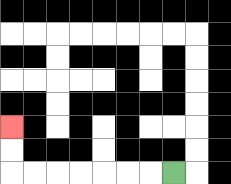{'start': '[7, 7]', 'end': '[0, 5]', 'path_directions': 'L,L,L,L,L,L,L,U,U', 'path_coordinates': '[[7, 7], [6, 7], [5, 7], [4, 7], [3, 7], [2, 7], [1, 7], [0, 7], [0, 6], [0, 5]]'}